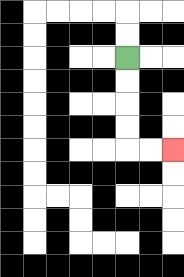{'start': '[5, 2]', 'end': '[7, 6]', 'path_directions': 'D,D,D,D,R,R', 'path_coordinates': '[[5, 2], [5, 3], [5, 4], [5, 5], [5, 6], [6, 6], [7, 6]]'}